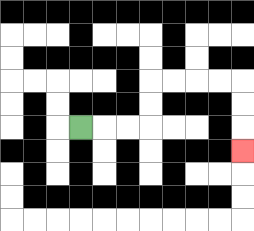{'start': '[3, 5]', 'end': '[10, 6]', 'path_directions': 'R,R,R,U,U,R,R,R,R,D,D,D', 'path_coordinates': '[[3, 5], [4, 5], [5, 5], [6, 5], [6, 4], [6, 3], [7, 3], [8, 3], [9, 3], [10, 3], [10, 4], [10, 5], [10, 6]]'}